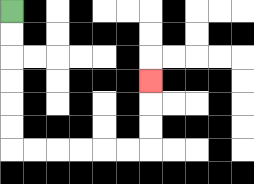{'start': '[0, 0]', 'end': '[6, 3]', 'path_directions': 'D,D,D,D,D,D,R,R,R,R,R,R,U,U,U', 'path_coordinates': '[[0, 0], [0, 1], [0, 2], [0, 3], [0, 4], [0, 5], [0, 6], [1, 6], [2, 6], [3, 6], [4, 6], [5, 6], [6, 6], [6, 5], [6, 4], [6, 3]]'}